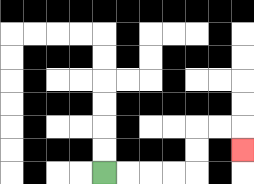{'start': '[4, 7]', 'end': '[10, 6]', 'path_directions': 'R,R,R,R,U,U,R,R,D', 'path_coordinates': '[[4, 7], [5, 7], [6, 7], [7, 7], [8, 7], [8, 6], [8, 5], [9, 5], [10, 5], [10, 6]]'}